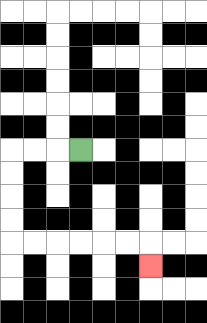{'start': '[3, 6]', 'end': '[6, 11]', 'path_directions': 'L,L,L,D,D,D,D,R,R,R,R,R,R,D', 'path_coordinates': '[[3, 6], [2, 6], [1, 6], [0, 6], [0, 7], [0, 8], [0, 9], [0, 10], [1, 10], [2, 10], [3, 10], [4, 10], [5, 10], [6, 10], [6, 11]]'}